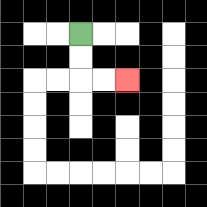{'start': '[3, 1]', 'end': '[5, 3]', 'path_directions': 'D,D,R,R', 'path_coordinates': '[[3, 1], [3, 2], [3, 3], [4, 3], [5, 3]]'}